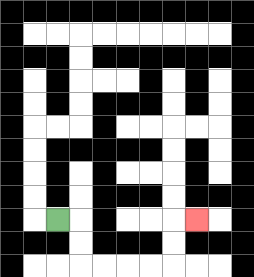{'start': '[2, 9]', 'end': '[8, 9]', 'path_directions': 'R,D,D,R,R,R,R,U,U,R', 'path_coordinates': '[[2, 9], [3, 9], [3, 10], [3, 11], [4, 11], [5, 11], [6, 11], [7, 11], [7, 10], [7, 9], [8, 9]]'}